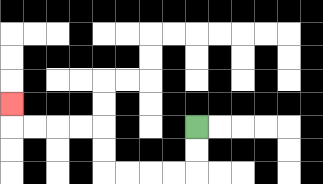{'start': '[8, 5]', 'end': '[0, 4]', 'path_directions': 'D,D,L,L,L,L,U,U,L,L,L,L,U', 'path_coordinates': '[[8, 5], [8, 6], [8, 7], [7, 7], [6, 7], [5, 7], [4, 7], [4, 6], [4, 5], [3, 5], [2, 5], [1, 5], [0, 5], [0, 4]]'}